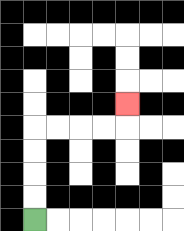{'start': '[1, 9]', 'end': '[5, 4]', 'path_directions': 'U,U,U,U,R,R,R,R,U', 'path_coordinates': '[[1, 9], [1, 8], [1, 7], [1, 6], [1, 5], [2, 5], [3, 5], [4, 5], [5, 5], [5, 4]]'}